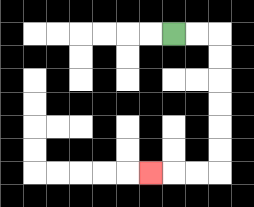{'start': '[7, 1]', 'end': '[6, 7]', 'path_directions': 'R,R,D,D,D,D,D,D,L,L,L', 'path_coordinates': '[[7, 1], [8, 1], [9, 1], [9, 2], [9, 3], [9, 4], [9, 5], [9, 6], [9, 7], [8, 7], [7, 7], [6, 7]]'}